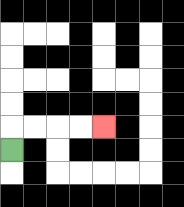{'start': '[0, 6]', 'end': '[4, 5]', 'path_directions': 'U,R,R,R,R', 'path_coordinates': '[[0, 6], [0, 5], [1, 5], [2, 5], [3, 5], [4, 5]]'}